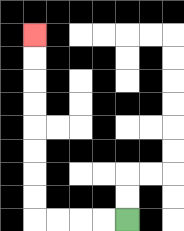{'start': '[5, 9]', 'end': '[1, 1]', 'path_directions': 'L,L,L,L,U,U,U,U,U,U,U,U', 'path_coordinates': '[[5, 9], [4, 9], [3, 9], [2, 9], [1, 9], [1, 8], [1, 7], [1, 6], [1, 5], [1, 4], [1, 3], [1, 2], [1, 1]]'}